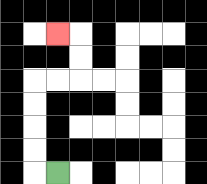{'start': '[2, 7]', 'end': '[2, 1]', 'path_directions': 'L,U,U,U,U,R,R,U,U,L', 'path_coordinates': '[[2, 7], [1, 7], [1, 6], [1, 5], [1, 4], [1, 3], [2, 3], [3, 3], [3, 2], [3, 1], [2, 1]]'}